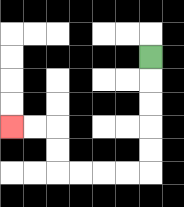{'start': '[6, 2]', 'end': '[0, 5]', 'path_directions': 'D,D,D,D,D,L,L,L,L,U,U,L,L', 'path_coordinates': '[[6, 2], [6, 3], [6, 4], [6, 5], [6, 6], [6, 7], [5, 7], [4, 7], [3, 7], [2, 7], [2, 6], [2, 5], [1, 5], [0, 5]]'}